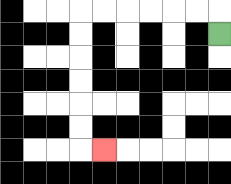{'start': '[9, 1]', 'end': '[4, 6]', 'path_directions': 'U,L,L,L,L,L,L,D,D,D,D,D,D,R', 'path_coordinates': '[[9, 1], [9, 0], [8, 0], [7, 0], [6, 0], [5, 0], [4, 0], [3, 0], [3, 1], [3, 2], [3, 3], [3, 4], [3, 5], [3, 6], [4, 6]]'}